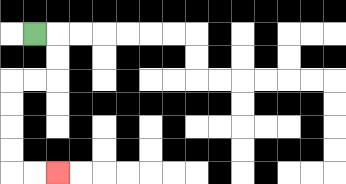{'start': '[1, 1]', 'end': '[2, 7]', 'path_directions': 'R,D,D,L,L,D,D,D,D,R,R', 'path_coordinates': '[[1, 1], [2, 1], [2, 2], [2, 3], [1, 3], [0, 3], [0, 4], [0, 5], [0, 6], [0, 7], [1, 7], [2, 7]]'}